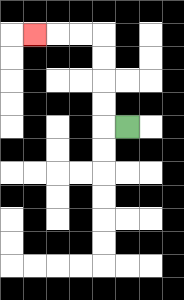{'start': '[5, 5]', 'end': '[1, 1]', 'path_directions': 'L,U,U,U,U,L,L,L', 'path_coordinates': '[[5, 5], [4, 5], [4, 4], [4, 3], [4, 2], [4, 1], [3, 1], [2, 1], [1, 1]]'}